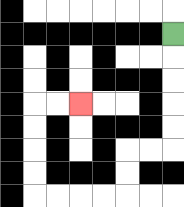{'start': '[7, 1]', 'end': '[3, 4]', 'path_directions': 'D,D,D,D,D,L,L,D,D,L,L,L,L,U,U,U,U,R,R', 'path_coordinates': '[[7, 1], [7, 2], [7, 3], [7, 4], [7, 5], [7, 6], [6, 6], [5, 6], [5, 7], [5, 8], [4, 8], [3, 8], [2, 8], [1, 8], [1, 7], [1, 6], [1, 5], [1, 4], [2, 4], [3, 4]]'}